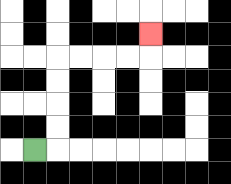{'start': '[1, 6]', 'end': '[6, 1]', 'path_directions': 'R,U,U,U,U,R,R,R,R,U', 'path_coordinates': '[[1, 6], [2, 6], [2, 5], [2, 4], [2, 3], [2, 2], [3, 2], [4, 2], [5, 2], [6, 2], [6, 1]]'}